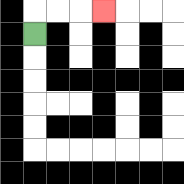{'start': '[1, 1]', 'end': '[4, 0]', 'path_directions': 'U,R,R,R', 'path_coordinates': '[[1, 1], [1, 0], [2, 0], [3, 0], [4, 0]]'}